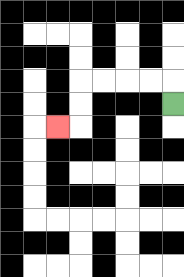{'start': '[7, 4]', 'end': '[2, 5]', 'path_directions': 'U,L,L,L,L,D,D,L', 'path_coordinates': '[[7, 4], [7, 3], [6, 3], [5, 3], [4, 3], [3, 3], [3, 4], [3, 5], [2, 5]]'}